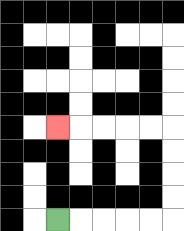{'start': '[2, 9]', 'end': '[2, 5]', 'path_directions': 'R,R,R,R,R,U,U,U,U,L,L,L,L,L', 'path_coordinates': '[[2, 9], [3, 9], [4, 9], [5, 9], [6, 9], [7, 9], [7, 8], [7, 7], [7, 6], [7, 5], [6, 5], [5, 5], [4, 5], [3, 5], [2, 5]]'}